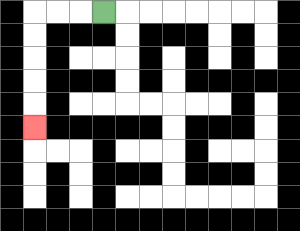{'start': '[4, 0]', 'end': '[1, 5]', 'path_directions': 'L,L,L,D,D,D,D,D', 'path_coordinates': '[[4, 0], [3, 0], [2, 0], [1, 0], [1, 1], [1, 2], [1, 3], [1, 4], [1, 5]]'}